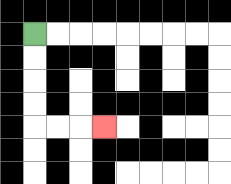{'start': '[1, 1]', 'end': '[4, 5]', 'path_directions': 'D,D,D,D,R,R,R', 'path_coordinates': '[[1, 1], [1, 2], [1, 3], [1, 4], [1, 5], [2, 5], [3, 5], [4, 5]]'}